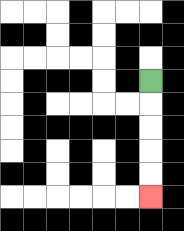{'start': '[6, 3]', 'end': '[6, 8]', 'path_directions': 'D,D,D,D,D', 'path_coordinates': '[[6, 3], [6, 4], [6, 5], [6, 6], [6, 7], [6, 8]]'}